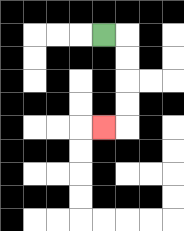{'start': '[4, 1]', 'end': '[4, 5]', 'path_directions': 'R,D,D,D,D,L', 'path_coordinates': '[[4, 1], [5, 1], [5, 2], [5, 3], [5, 4], [5, 5], [4, 5]]'}